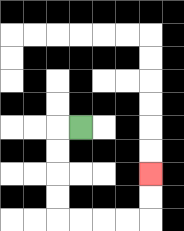{'start': '[3, 5]', 'end': '[6, 7]', 'path_directions': 'L,D,D,D,D,R,R,R,R,U,U', 'path_coordinates': '[[3, 5], [2, 5], [2, 6], [2, 7], [2, 8], [2, 9], [3, 9], [4, 9], [5, 9], [6, 9], [6, 8], [6, 7]]'}